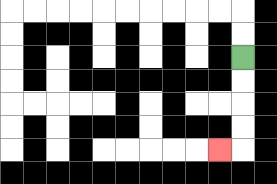{'start': '[10, 2]', 'end': '[9, 6]', 'path_directions': 'D,D,D,D,L', 'path_coordinates': '[[10, 2], [10, 3], [10, 4], [10, 5], [10, 6], [9, 6]]'}